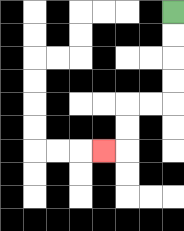{'start': '[7, 0]', 'end': '[4, 6]', 'path_directions': 'D,D,D,D,L,L,D,D,L', 'path_coordinates': '[[7, 0], [7, 1], [7, 2], [7, 3], [7, 4], [6, 4], [5, 4], [5, 5], [5, 6], [4, 6]]'}